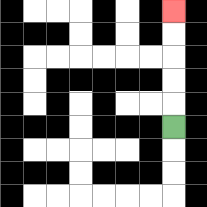{'start': '[7, 5]', 'end': '[7, 0]', 'path_directions': 'U,U,U,U,U', 'path_coordinates': '[[7, 5], [7, 4], [7, 3], [7, 2], [7, 1], [7, 0]]'}